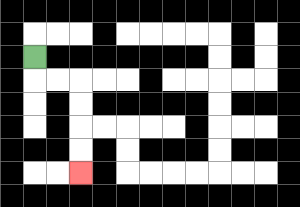{'start': '[1, 2]', 'end': '[3, 7]', 'path_directions': 'D,R,R,D,D,D,D', 'path_coordinates': '[[1, 2], [1, 3], [2, 3], [3, 3], [3, 4], [3, 5], [3, 6], [3, 7]]'}